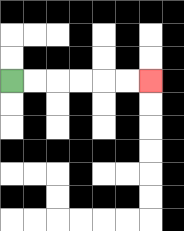{'start': '[0, 3]', 'end': '[6, 3]', 'path_directions': 'R,R,R,R,R,R', 'path_coordinates': '[[0, 3], [1, 3], [2, 3], [3, 3], [4, 3], [5, 3], [6, 3]]'}